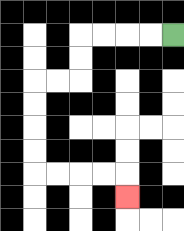{'start': '[7, 1]', 'end': '[5, 8]', 'path_directions': 'L,L,L,L,D,D,L,L,D,D,D,D,R,R,R,R,D', 'path_coordinates': '[[7, 1], [6, 1], [5, 1], [4, 1], [3, 1], [3, 2], [3, 3], [2, 3], [1, 3], [1, 4], [1, 5], [1, 6], [1, 7], [2, 7], [3, 7], [4, 7], [5, 7], [5, 8]]'}